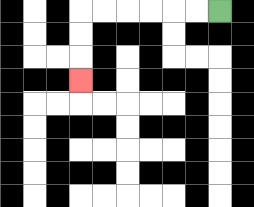{'start': '[9, 0]', 'end': '[3, 3]', 'path_directions': 'L,L,L,L,L,L,D,D,D', 'path_coordinates': '[[9, 0], [8, 0], [7, 0], [6, 0], [5, 0], [4, 0], [3, 0], [3, 1], [3, 2], [3, 3]]'}